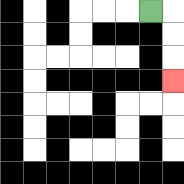{'start': '[6, 0]', 'end': '[7, 3]', 'path_directions': 'R,D,D,D', 'path_coordinates': '[[6, 0], [7, 0], [7, 1], [7, 2], [7, 3]]'}